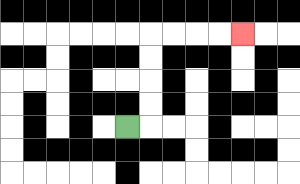{'start': '[5, 5]', 'end': '[10, 1]', 'path_directions': 'R,U,U,U,U,R,R,R,R', 'path_coordinates': '[[5, 5], [6, 5], [6, 4], [6, 3], [6, 2], [6, 1], [7, 1], [8, 1], [9, 1], [10, 1]]'}